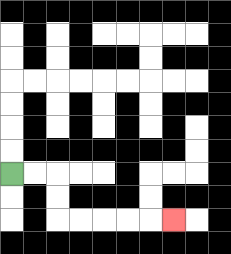{'start': '[0, 7]', 'end': '[7, 9]', 'path_directions': 'R,R,D,D,R,R,R,R,R', 'path_coordinates': '[[0, 7], [1, 7], [2, 7], [2, 8], [2, 9], [3, 9], [4, 9], [5, 9], [6, 9], [7, 9]]'}